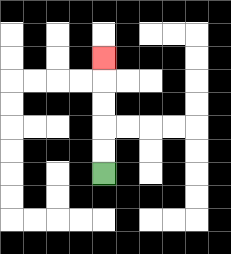{'start': '[4, 7]', 'end': '[4, 2]', 'path_directions': 'U,U,U,U,U', 'path_coordinates': '[[4, 7], [4, 6], [4, 5], [4, 4], [4, 3], [4, 2]]'}